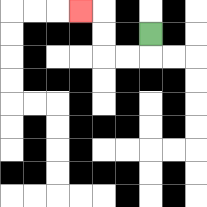{'start': '[6, 1]', 'end': '[3, 0]', 'path_directions': 'D,L,L,U,U,L', 'path_coordinates': '[[6, 1], [6, 2], [5, 2], [4, 2], [4, 1], [4, 0], [3, 0]]'}